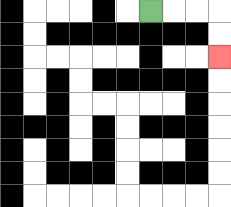{'start': '[6, 0]', 'end': '[9, 2]', 'path_directions': 'R,R,R,D,D', 'path_coordinates': '[[6, 0], [7, 0], [8, 0], [9, 0], [9, 1], [9, 2]]'}